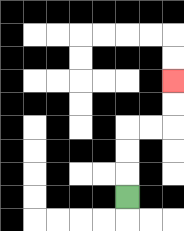{'start': '[5, 8]', 'end': '[7, 3]', 'path_directions': 'U,U,U,R,R,U,U', 'path_coordinates': '[[5, 8], [5, 7], [5, 6], [5, 5], [6, 5], [7, 5], [7, 4], [7, 3]]'}